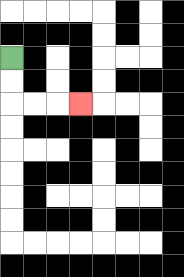{'start': '[0, 2]', 'end': '[3, 4]', 'path_directions': 'D,D,R,R,R', 'path_coordinates': '[[0, 2], [0, 3], [0, 4], [1, 4], [2, 4], [3, 4]]'}